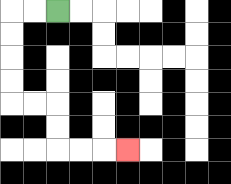{'start': '[2, 0]', 'end': '[5, 6]', 'path_directions': 'L,L,D,D,D,D,R,R,D,D,R,R,R', 'path_coordinates': '[[2, 0], [1, 0], [0, 0], [0, 1], [0, 2], [0, 3], [0, 4], [1, 4], [2, 4], [2, 5], [2, 6], [3, 6], [4, 6], [5, 6]]'}